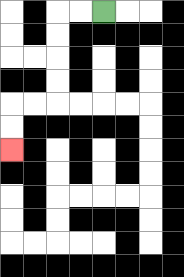{'start': '[4, 0]', 'end': '[0, 6]', 'path_directions': 'L,L,D,D,D,D,L,L,D,D', 'path_coordinates': '[[4, 0], [3, 0], [2, 0], [2, 1], [2, 2], [2, 3], [2, 4], [1, 4], [0, 4], [0, 5], [0, 6]]'}